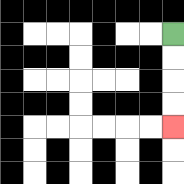{'start': '[7, 1]', 'end': '[7, 5]', 'path_directions': 'D,D,D,D', 'path_coordinates': '[[7, 1], [7, 2], [7, 3], [7, 4], [7, 5]]'}